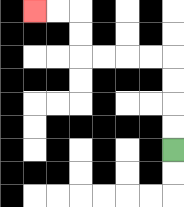{'start': '[7, 6]', 'end': '[1, 0]', 'path_directions': 'U,U,U,U,L,L,L,L,U,U,L,L', 'path_coordinates': '[[7, 6], [7, 5], [7, 4], [7, 3], [7, 2], [6, 2], [5, 2], [4, 2], [3, 2], [3, 1], [3, 0], [2, 0], [1, 0]]'}